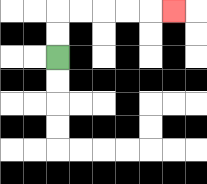{'start': '[2, 2]', 'end': '[7, 0]', 'path_directions': 'U,U,R,R,R,R,R', 'path_coordinates': '[[2, 2], [2, 1], [2, 0], [3, 0], [4, 0], [5, 0], [6, 0], [7, 0]]'}